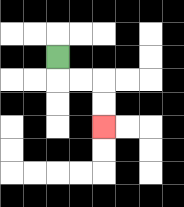{'start': '[2, 2]', 'end': '[4, 5]', 'path_directions': 'D,R,R,D,D', 'path_coordinates': '[[2, 2], [2, 3], [3, 3], [4, 3], [4, 4], [4, 5]]'}